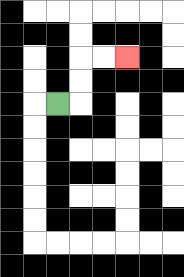{'start': '[2, 4]', 'end': '[5, 2]', 'path_directions': 'R,U,U,R,R', 'path_coordinates': '[[2, 4], [3, 4], [3, 3], [3, 2], [4, 2], [5, 2]]'}